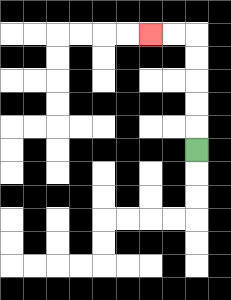{'start': '[8, 6]', 'end': '[6, 1]', 'path_directions': 'U,U,U,U,U,L,L', 'path_coordinates': '[[8, 6], [8, 5], [8, 4], [8, 3], [8, 2], [8, 1], [7, 1], [6, 1]]'}